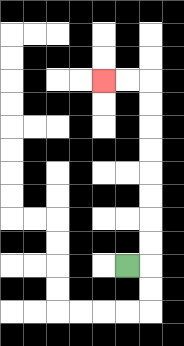{'start': '[5, 11]', 'end': '[4, 3]', 'path_directions': 'R,U,U,U,U,U,U,U,U,L,L', 'path_coordinates': '[[5, 11], [6, 11], [6, 10], [6, 9], [6, 8], [6, 7], [6, 6], [6, 5], [6, 4], [6, 3], [5, 3], [4, 3]]'}